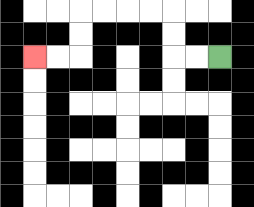{'start': '[9, 2]', 'end': '[1, 2]', 'path_directions': 'L,L,U,U,L,L,L,L,D,D,L,L', 'path_coordinates': '[[9, 2], [8, 2], [7, 2], [7, 1], [7, 0], [6, 0], [5, 0], [4, 0], [3, 0], [3, 1], [3, 2], [2, 2], [1, 2]]'}